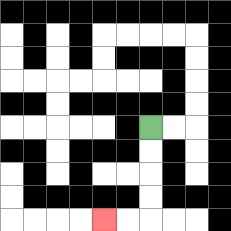{'start': '[6, 5]', 'end': '[4, 9]', 'path_directions': 'D,D,D,D,L,L', 'path_coordinates': '[[6, 5], [6, 6], [6, 7], [6, 8], [6, 9], [5, 9], [4, 9]]'}